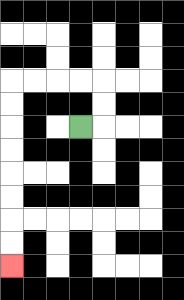{'start': '[3, 5]', 'end': '[0, 11]', 'path_directions': 'R,U,U,L,L,L,L,D,D,D,D,D,D,D,D', 'path_coordinates': '[[3, 5], [4, 5], [4, 4], [4, 3], [3, 3], [2, 3], [1, 3], [0, 3], [0, 4], [0, 5], [0, 6], [0, 7], [0, 8], [0, 9], [0, 10], [0, 11]]'}